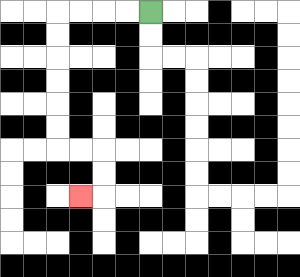{'start': '[6, 0]', 'end': '[3, 8]', 'path_directions': 'L,L,L,L,D,D,D,D,D,D,R,R,D,D,L', 'path_coordinates': '[[6, 0], [5, 0], [4, 0], [3, 0], [2, 0], [2, 1], [2, 2], [2, 3], [2, 4], [2, 5], [2, 6], [3, 6], [4, 6], [4, 7], [4, 8], [3, 8]]'}